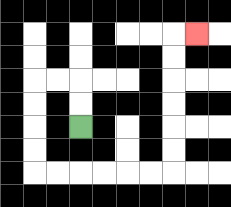{'start': '[3, 5]', 'end': '[8, 1]', 'path_directions': 'U,U,L,L,D,D,D,D,R,R,R,R,R,R,U,U,U,U,U,U,R', 'path_coordinates': '[[3, 5], [3, 4], [3, 3], [2, 3], [1, 3], [1, 4], [1, 5], [1, 6], [1, 7], [2, 7], [3, 7], [4, 7], [5, 7], [6, 7], [7, 7], [7, 6], [7, 5], [7, 4], [7, 3], [7, 2], [7, 1], [8, 1]]'}